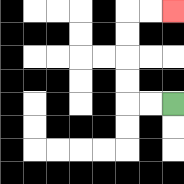{'start': '[7, 4]', 'end': '[7, 0]', 'path_directions': 'L,L,U,U,U,U,R,R', 'path_coordinates': '[[7, 4], [6, 4], [5, 4], [5, 3], [5, 2], [5, 1], [5, 0], [6, 0], [7, 0]]'}